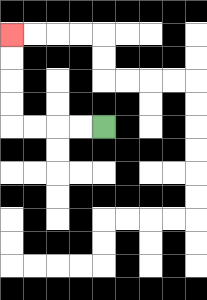{'start': '[4, 5]', 'end': '[0, 1]', 'path_directions': 'L,L,L,L,U,U,U,U', 'path_coordinates': '[[4, 5], [3, 5], [2, 5], [1, 5], [0, 5], [0, 4], [0, 3], [0, 2], [0, 1]]'}